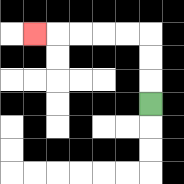{'start': '[6, 4]', 'end': '[1, 1]', 'path_directions': 'U,U,U,L,L,L,L,L', 'path_coordinates': '[[6, 4], [6, 3], [6, 2], [6, 1], [5, 1], [4, 1], [3, 1], [2, 1], [1, 1]]'}